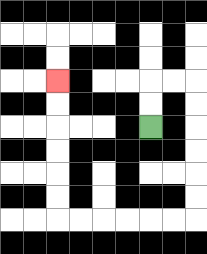{'start': '[6, 5]', 'end': '[2, 3]', 'path_directions': 'U,U,R,R,D,D,D,D,D,D,L,L,L,L,L,L,U,U,U,U,U,U', 'path_coordinates': '[[6, 5], [6, 4], [6, 3], [7, 3], [8, 3], [8, 4], [8, 5], [8, 6], [8, 7], [8, 8], [8, 9], [7, 9], [6, 9], [5, 9], [4, 9], [3, 9], [2, 9], [2, 8], [2, 7], [2, 6], [2, 5], [2, 4], [2, 3]]'}